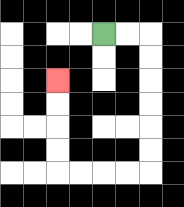{'start': '[4, 1]', 'end': '[2, 3]', 'path_directions': 'R,R,D,D,D,D,D,D,L,L,L,L,U,U,U,U', 'path_coordinates': '[[4, 1], [5, 1], [6, 1], [6, 2], [6, 3], [6, 4], [6, 5], [6, 6], [6, 7], [5, 7], [4, 7], [3, 7], [2, 7], [2, 6], [2, 5], [2, 4], [2, 3]]'}